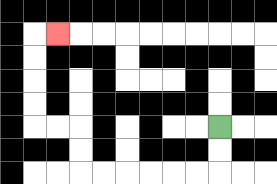{'start': '[9, 5]', 'end': '[2, 1]', 'path_directions': 'D,D,L,L,L,L,L,L,U,U,L,L,U,U,U,U,R', 'path_coordinates': '[[9, 5], [9, 6], [9, 7], [8, 7], [7, 7], [6, 7], [5, 7], [4, 7], [3, 7], [3, 6], [3, 5], [2, 5], [1, 5], [1, 4], [1, 3], [1, 2], [1, 1], [2, 1]]'}